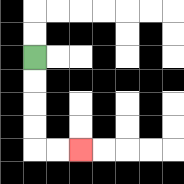{'start': '[1, 2]', 'end': '[3, 6]', 'path_directions': 'D,D,D,D,R,R', 'path_coordinates': '[[1, 2], [1, 3], [1, 4], [1, 5], [1, 6], [2, 6], [3, 6]]'}